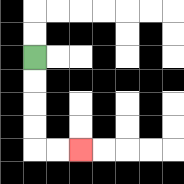{'start': '[1, 2]', 'end': '[3, 6]', 'path_directions': 'D,D,D,D,R,R', 'path_coordinates': '[[1, 2], [1, 3], [1, 4], [1, 5], [1, 6], [2, 6], [3, 6]]'}